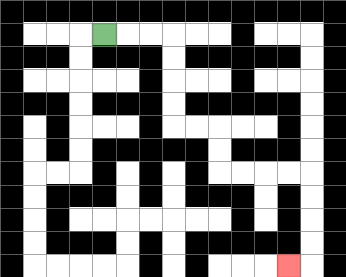{'start': '[4, 1]', 'end': '[12, 11]', 'path_directions': 'R,R,R,D,D,D,D,R,R,D,D,R,R,R,R,D,D,D,D,L', 'path_coordinates': '[[4, 1], [5, 1], [6, 1], [7, 1], [7, 2], [7, 3], [7, 4], [7, 5], [8, 5], [9, 5], [9, 6], [9, 7], [10, 7], [11, 7], [12, 7], [13, 7], [13, 8], [13, 9], [13, 10], [13, 11], [12, 11]]'}